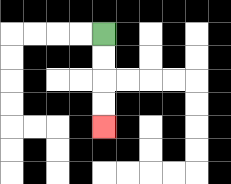{'start': '[4, 1]', 'end': '[4, 5]', 'path_directions': 'D,D,D,D', 'path_coordinates': '[[4, 1], [4, 2], [4, 3], [4, 4], [4, 5]]'}